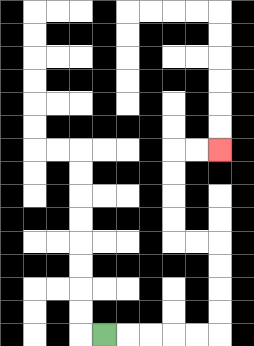{'start': '[4, 14]', 'end': '[9, 6]', 'path_directions': 'R,R,R,R,R,U,U,U,U,L,L,U,U,U,U,R,R', 'path_coordinates': '[[4, 14], [5, 14], [6, 14], [7, 14], [8, 14], [9, 14], [9, 13], [9, 12], [9, 11], [9, 10], [8, 10], [7, 10], [7, 9], [7, 8], [7, 7], [7, 6], [8, 6], [9, 6]]'}